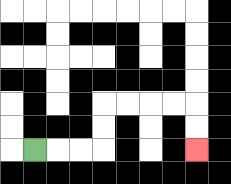{'start': '[1, 6]', 'end': '[8, 6]', 'path_directions': 'R,R,R,U,U,R,R,R,R,D,D', 'path_coordinates': '[[1, 6], [2, 6], [3, 6], [4, 6], [4, 5], [4, 4], [5, 4], [6, 4], [7, 4], [8, 4], [8, 5], [8, 6]]'}